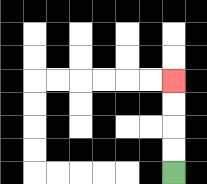{'start': '[7, 7]', 'end': '[7, 3]', 'path_directions': 'U,U,U,U', 'path_coordinates': '[[7, 7], [7, 6], [7, 5], [7, 4], [7, 3]]'}